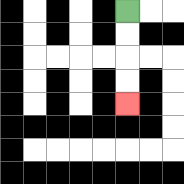{'start': '[5, 0]', 'end': '[5, 4]', 'path_directions': 'D,D,D,D', 'path_coordinates': '[[5, 0], [5, 1], [5, 2], [5, 3], [5, 4]]'}